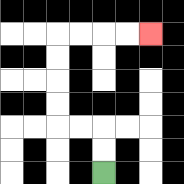{'start': '[4, 7]', 'end': '[6, 1]', 'path_directions': 'U,U,L,L,U,U,U,U,R,R,R,R', 'path_coordinates': '[[4, 7], [4, 6], [4, 5], [3, 5], [2, 5], [2, 4], [2, 3], [2, 2], [2, 1], [3, 1], [4, 1], [5, 1], [6, 1]]'}